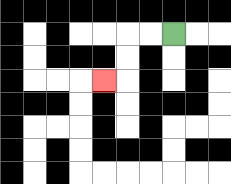{'start': '[7, 1]', 'end': '[4, 3]', 'path_directions': 'L,L,D,D,L', 'path_coordinates': '[[7, 1], [6, 1], [5, 1], [5, 2], [5, 3], [4, 3]]'}